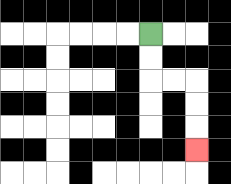{'start': '[6, 1]', 'end': '[8, 6]', 'path_directions': 'D,D,R,R,D,D,D', 'path_coordinates': '[[6, 1], [6, 2], [6, 3], [7, 3], [8, 3], [8, 4], [8, 5], [8, 6]]'}